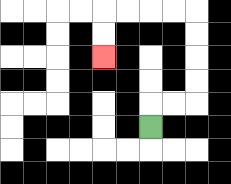{'start': '[6, 5]', 'end': '[4, 2]', 'path_directions': 'U,R,R,U,U,U,U,L,L,L,L,D,D', 'path_coordinates': '[[6, 5], [6, 4], [7, 4], [8, 4], [8, 3], [8, 2], [8, 1], [8, 0], [7, 0], [6, 0], [5, 0], [4, 0], [4, 1], [4, 2]]'}